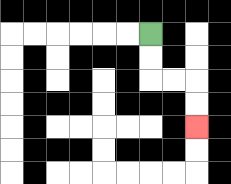{'start': '[6, 1]', 'end': '[8, 5]', 'path_directions': 'D,D,R,R,D,D', 'path_coordinates': '[[6, 1], [6, 2], [6, 3], [7, 3], [8, 3], [8, 4], [8, 5]]'}